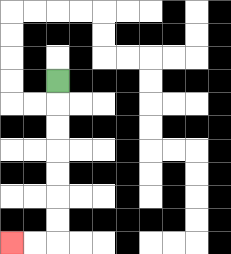{'start': '[2, 3]', 'end': '[0, 10]', 'path_directions': 'D,D,D,D,D,D,D,L,L', 'path_coordinates': '[[2, 3], [2, 4], [2, 5], [2, 6], [2, 7], [2, 8], [2, 9], [2, 10], [1, 10], [0, 10]]'}